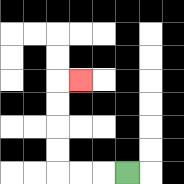{'start': '[5, 7]', 'end': '[3, 3]', 'path_directions': 'L,L,L,U,U,U,U,R', 'path_coordinates': '[[5, 7], [4, 7], [3, 7], [2, 7], [2, 6], [2, 5], [2, 4], [2, 3], [3, 3]]'}